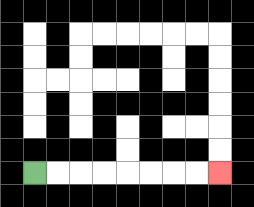{'start': '[1, 7]', 'end': '[9, 7]', 'path_directions': 'R,R,R,R,R,R,R,R', 'path_coordinates': '[[1, 7], [2, 7], [3, 7], [4, 7], [5, 7], [6, 7], [7, 7], [8, 7], [9, 7]]'}